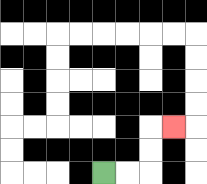{'start': '[4, 7]', 'end': '[7, 5]', 'path_directions': 'R,R,U,U,R', 'path_coordinates': '[[4, 7], [5, 7], [6, 7], [6, 6], [6, 5], [7, 5]]'}